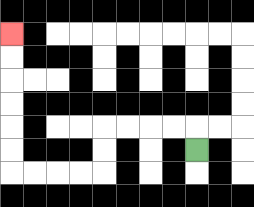{'start': '[8, 6]', 'end': '[0, 1]', 'path_directions': 'U,L,L,L,L,D,D,L,L,L,L,U,U,U,U,U,U', 'path_coordinates': '[[8, 6], [8, 5], [7, 5], [6, 5], [5, 5], [4, 5], [4, 6], [4, 7], [3, 7], [2, 7], [1, 7], [0, 7], [0, 6], [0, 5], [0, 4], [0, 3], [0, 2], [0, 1]]'}